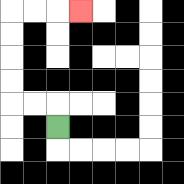{'start': '[2, 5]', 'end': '[3, 0]', 'path_directions': 'U,L,L,U,U,U,U,R,R,R', 'path_coordinates': '[[2, 5], [2, 4], [1, 4], [0, 4], [0, 3], [0, 2], [0, 1], [0, 0], [1, 0], [2, 0], [3, 0]]'}